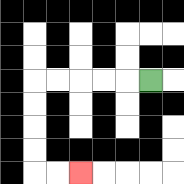{'start': '[6, 3]', 'end': '[3, 7]', 'path_directions': 'L,L,L,L,L,D,D,D,D,R,R', 'path_coordinates': '[[6, 3], [5, 3], [4, 3], [3, 3], [2, 3], [1, 3], [1, 4], [1, 5], [1, 6], [1, 7], [2, 7], [3, 7]]'}